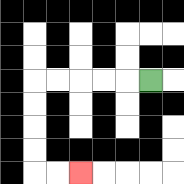{'start': '[6, 3]', 'end': '[3, 7]', 'path_directions': 'L,L,L,L,L,D,D,D,D,R,R', 'path_coordinates': '[[6, 3], [5, 3], [4, 3], [3, 3], [2, 3], [1, 3], [1, 4], [1, 5], [1, 6], [1, 7], [2, 7], [3, 7]]'}